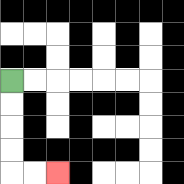{'start': '[0, 3]', 'end': '[2, 7]', 'path_directions': 'D,D,D,D,R,R', 'path_coordinates': '[[0, 3], [0, 4], [0, 5], [0, 6], [0, 7], [1, 7], [2, 7]]'}